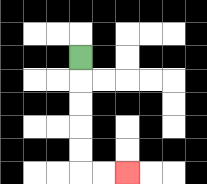{'start': '[3, 2]', 'end': '[5, 7]', 'path_directions': 'D,D,D,D,D,R,R', 'path_coordinates': '[[3, 2], [3, 3], [3, 4], [3, 5], [3, 6], [3, 7], [4, 7], [5, 7]]'}